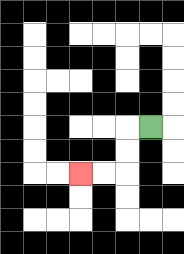{'start': '[6, 5]', 'end': '[3, 7]', 'path_directions': 'L,D,D,L,L', 'path_coordinates': '[[6, 5], [5, 5], [5, 6], [5, 7], [4, 7], [3, 7]]'}